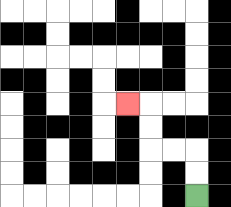{'start': '[8, 8]', 'end': '[5, 4]', 'path_directions': 'U,U,L,L,U,U,L', 'path_coordinates': '[[8, 8], [8, 7], [8, 6], [7, 6], [6, 6], [6, 5], [6, 4], [5, 4]]'}